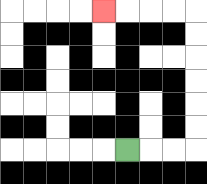{'start': '[5, 6]', 'end': '[4, 0]', 'path_directions': 'R,R,R,U,U,U,U,U,U,L,L,L,L', 'path_coordinates': '[[5, 6], [6, 6], [7, 6], [8, 6], [8, 5], [8, 4], [8, 3], [8, 2], [8, 1], [8, 0], [7, 0], [6, 0], [5, 0], [4, 0]]'}